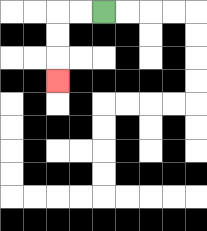{'start': '[4, 0]', 'end': '[2, 3]', 'path_directions': 'L,L,D,D,D', 'path_coordinates': '[[4, 0], [3, 0], [2, 0], [2, 1], [2, 2], [2, 3]]'}